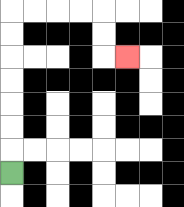{'start': '[0, 7]', 'end': '[5, 2]', 'path_directions': 'U,U,U,U,U,U,U,R,R,R,R,D,D,R', 'path_coordinates': '[[0, 7], [0, 6], [0, 5], [0, 4], [0, 3], [0, 2], [0, 1], [0, 0], [1, 0], [2, 0], [3, 0], [4, 0], [4, 1], [4, 2], [5, 2]]'}